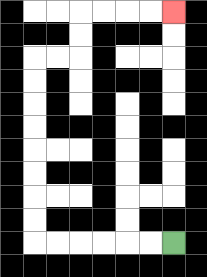{'start': '[7, 10]', 'end': '[7, 0]', 'path_directions': 'L,L,L,L,L,L,U,U,U,U,U,U,U,U,R,R,U,U,R,R,R,R', 'path_coordinates': '[[7, 10], [6, 10], [5, 10], [4, 10], [3, 10], [2, 10], [1, 10], [1, 9], [1, 8], [1, 7], [1, 6], [1, 5], [1, 4], [1, 3], [1, 2], [2, 2], [3, 2], [3, 1], [3, 0], [4, 0], [5, 0], [6, 0], [7, 0]]'}